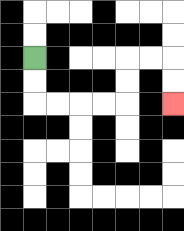{'start': '[1, 2]', 'end': '[7, 4]', 'path_directions': 'D,D,R,R,R,R,U,U,R,R,D,D', 'path_coordinates': '[[1, 2], [1, 3], [1, 4], [2, 4], [3, 4], [4, 4], [5, 4], [5, 3], [5, 2], [6, 2], [7, 2], [7, 3], [7, 4]]'}